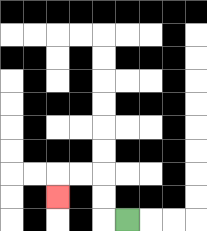{'start': '[5, 9]', 'end': '[2, 8]', 'path_directions': 'L,U,U,L,L,D', 'path_coordinates': '[[5, 9], [4, 9], [4, 8], [4, 7], [3, 7], [2, 7], [2, 8]]'}